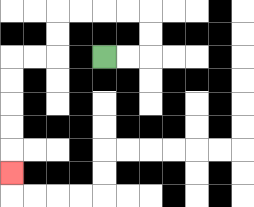{'start': '[4, 2]', 'end': '[0, 7]', 'path_directions': 'R,R,U,U,L,L,L,L,D,D,L,L,D,D,D,D,D', 'path_coordinates': '[[4, 2], [5, 2], [6, 2], [6, 1], [6, 0], [5, 0], [4, 0], [3, 0], [2, 0], [2, 1], [2, 2], [1, 2], [0, 2], [0, 3], [0, 4], [0, 5], [0, 6], [0, 7]]'}